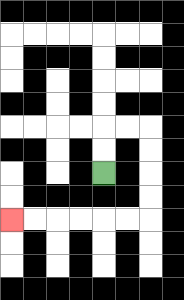{'start': '[4, 7]', 'end': '[0, 9]', 'path_directions': 'U,U,R,R,D,D,D,D,L,L,L,L,L,L', 'path_coordinates': '[[4, 7], [4, 6], [4, 5], [5, 5], [6, 5], [6, 6], [6, 7], [6, 8], [6, 9], [5, 9], [4, 9], [3, 9], [2, 9], [1, 9], [0, 9]]'}